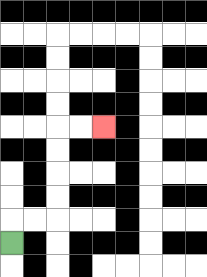{'start': '[0, 10]', 'end': '[4, 5]', 'path_directions': 'U,R,R,U,U,U,U,R,R', 'path_coordinates': '[[0, 10], [0, 9], [1, 9], [2, 9], [2, 8], [2, 7], [2, 6], [2, 5], [3, 5], [4, 5]]'}